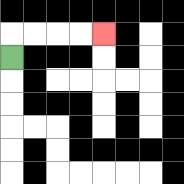{'start': '[0, 2]', 'end': '[4, 1]', 'path_directions': 'U,R,R,R,R', 'path_coordinates': '[[0, 2], [0, 1], [1, 1], [2, 1], [3, 1], [4, 1]]'}